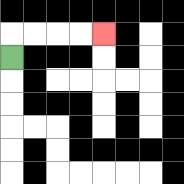{'start': '[0, 2]', 'end': '[4, 1]', 'path_directions': 'U,R,R,R,R', 'path_coordinates': '[[0, 2], [0, 1], [1, 1], [2, 1], [3, 1], [4, 1]]'}